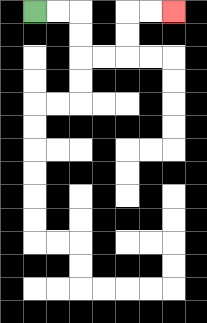{'start': '[1, 0]', 'end': '[7, 0]', 'path_directions': 'R,R,D,D,R,R,U,U,R,R', 'path_coordinates': '[[1, 0], [2, 0], [3, 0], [3, 1], [3, 2], [4, 2], [5, 2], [5, 1], [5, 0], [6, 0], [7, 0]]'}